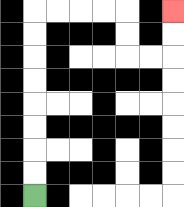{'start': '[1, 8]', 'end': '[7, 0]', 'path_directions': 'U,U,U,U,U,U,U,U,R,R,R,R,D,D,R,R,U,U', 'path_coordinates': '[[1, 8], [1, 7], [1, 6], [1, 5], [1, 4], [1, 3], [1, 2], [1, 1], [1, 0], [2, 0], [3, 0], [4, 0], [5, 0], [5, 1], [5, 2], [6, 2], [7, 2], [7, 1], [7, 0]]'}